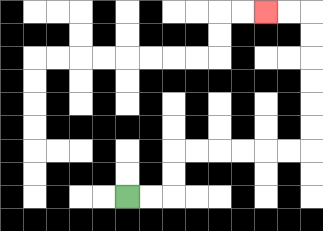{'start': '[5, 8]', 'end': '[11, 0]', 'path_directions': 'R,R,U,U,R,R,R,R,R,R,U,U,U,U,U,U,L,L', 'path_coordinates': '[[5, 8], [6, 8], [7, 8], [7, 7], [7, 6], [8, 6], [9, 6], [10, 6], [11, 6], [12, 6], [13, 6], [13, 5], [13, 4], [13, 3], [13, 2], [13, 1], [13, 0], [12, 0], [11, 0]]'}